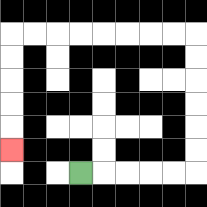{'start': '[3, 7]', 'end': '[0, 6]', 'path_directions': 'R,R,R,R,R,U,U,U,U,U,U,L,L,L,L,L,L,L,L,D,D,D,D,D', 'path_coordinates': '[[3, 7], [4, 7], [5, 7], [6, 7], [7, 7], [8, 7], [8, 6], [8, 5], [8, 4], [8, 3], [8, 2], [8, 1], [7, 1], [6, 1], [5, 1], [4, 1], [3, 1], [2, 1], [1, 1], [0, 1], [0, 2], [0, 3], [0, 4], [0, 5], [0, 6]]'}